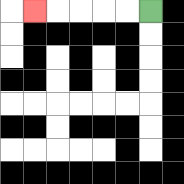{'start': '[6, 0]', 'end': '[1, 0]', 'path_directions': 'L,L,L,L,L', 'path_coordinates': '[[6, 0], [5, 0], [4, 0], [3, 0], [2, 0], [1, 0]]'}